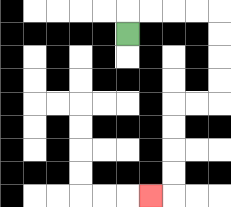{'start': '[5, 1]', 'end': '[6, 8]', 'path_directions': 'U,R,R,R,R,D,D,D,D,L,L,D,D,D,D,L', 'path_coordinates': '[[5, 1], [5, 0], [6, 0], [7, 0], [8, 0], [9, 0], [9, 1], [9, 2], [9, 3], [9, 4], [8, 4], [7, 4], [7, 5], [7, 6], [7, 7], [7, 8], [6, 8]]'}